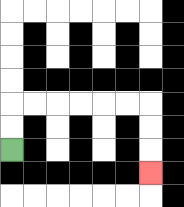{'start': '[0, 6]', 'end': '[6, 7]', 'path_directions': 'U,U,R,R,R,R,R,R,D,D,D', 'path_coordinates': '[[0, 6], [0, 5], [0, 4], [1, 4], [2, 4], [3, 4], [4, 4], [5, 4], [6, 4], [6, 5], [6, 6], [6, 7]]'}